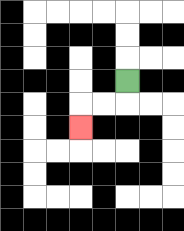{'start': '[5, 3]', 'end': '[3, 5]', 'path_directions': 'D,L,L,D', 'path_coordinates': '[[5, 3], [5, 4], [4, 4], [3, 4], [3, 5]]'}